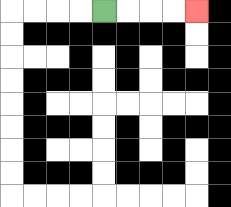{'start': '[4, 0]', 'end': '[8, 0]', 'path_directions': 'R,R,R,R', 'path_coordinates': '[[4, 0], [5, 0], [6, 0], [7, 0], [8, 0]]'}